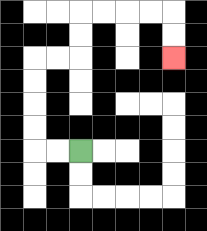{'start': '[3, 6]', 'end': '[7, 2]', 'path_directions': 'L,L,U,U,U,U,R,R,U,U,R,R,R,R,D,D', 'path_coordinates': '[[3, 6], [2, 6], [1, 6], [1, 5], [1, 4], [1, 3], [1, 2], [2, 2], [3, 2], [3, 1], [3, 0], [4, 0], [5, 0], [6, 0], [7, 0], [7, 1], [7, 2]]'}